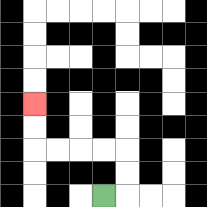{'start': '[4, 8]', 'end': '[1, 4]', 'path_directions': 'R,U,U,L,L,L,L,U,U', 'path_coordinates': '[[4, 8], [5, 8], [5, 7], [5, 6], [4, 6], [3, 6], [2, 6], [1, 6], [1, 5], [1, 4]]'}